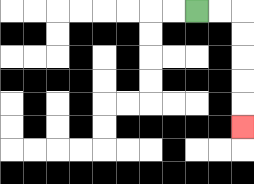{'start': '[8, 0]', 'end': '[10, 5]', 'path_directions': 'R,R,D,D,D,D,D', 'path_coordinates': '[[8, 0], [9, 0], [10, 0], [10, 1], [10, 2], [10, 3], [10, 4], [10, 5]]'}